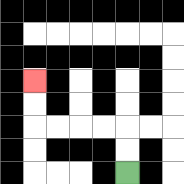{'start': '[5, 7]', 'end': '[1, 3]', 'path_directions': 'U,U,L,L,L,L,U,U', 'path_coordinates': '[[5, 7], [5, 6], [5, 5], [4, 5], [3, 5], [2, 5], [1, 5], [1, 4], [1, 3]]'}